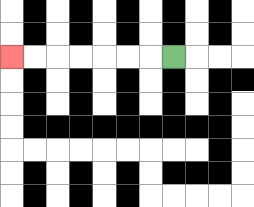{'start': '[7, 2]', 'end': '[0, 2]', 'path_directions': 'L,L,L,L,L,L,L', 'path_coordinates': '[[7, 2], [6, 2], [5, 2], [4, 2], [3, 2], [2, 2], [1, 2], [0, 2]]'}